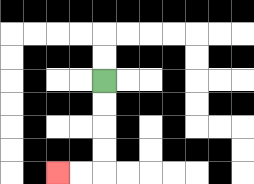{'start': '[4, 3]', 'end': '[2, 7]', 'path_directions': 'D,D,D,D,L,L', 'path_coordinates': '[[4, 3], [4, 4], [4, 5], [4, 6], [4, 7], [3, 7], [2, 7]]'}